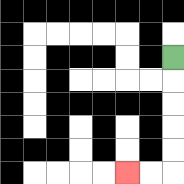{'start': '[7, 2]', 'end': '[5, 7]', 'path_directions': 'D,D,D,D,D,L,L', 'path_coordinates': '[[7, 2], [7, 3], [7, 4], [7, 5], [7, 6], [7, 7], [6, 7], [5, 7]]'}